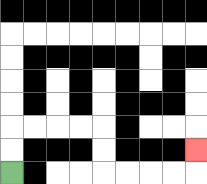{'start': '[0, 7]', 'end': '[8, 6]', 'path_directions': 'U,U,R,R,R,R,D,D,R,R,R,R,U', 'path_coordinates': '[[0, 7], [0, 6], [0, 5], [1, 5], [2, 5], [3, 5], [4, 5], [4, 6], [4, 7], [5, 7], [6, 7], [7, 7], [8, 7], [8, 6]]'}